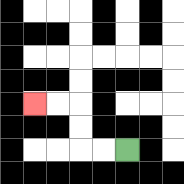{'start': '[5, 6]', 'end': '[1, 4]', 'path_directions': 'L,L,U,U,L,L', 'path_coordinates': '[[5, 6], [4, 6], [3, 6], [3, 5], [3, 4], [2, 4], [1, 4]]'}